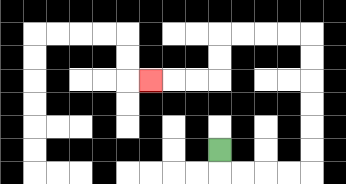{'start': '[9, 6]', 'end': '[6, 3]', 'path_directions': 'D,R,R,R,R,U,U,U,U,U,U,L,L,L,L,D,D,L,L,L', 'path_coordinates': '[[9, 6], [9, 7], [10, 7], [11, 7], [12, 7], [13, 7], [13, 6], [13, 5], [13, 4], [13, 3], [13, 2], [13, 1], [12, 1], [11, 1], [10, 1], [9, 1], [9, 2], [9, 3], [8, 3], [7, 3], [6, 3]]'}